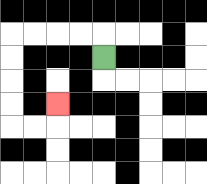{'start': '[4, 2]', 'end': '[2, 4]', 'path_directions': 'U,L,L,L,L,D,D,D,D,R,R,U', 'path_coordinates': '[[4, 2], [4, 1], [3, 1], [2, 1], [1, 1], [0, 1], [0, 2], [0, 3], [0, 4], [0, 5], [1, 5], [2, 5], [2, 4]]'}